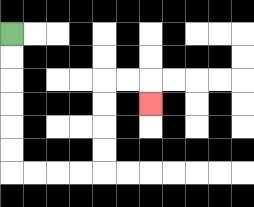{'start': '[0, 1]', 'end': '[6, 4]', 'path_directions': 'D,D,D,D,D,D,R,R,R,R,U,U,U,U,R,R,D', 'path_coordinates': '[[0, 1], [0, 2], [0, 3], [0, 4], [0, 5], [0, 6], [0, 7], [1, 7], [2, 7], [3, 7], [4, 7], [4, 6], [4, 5], [4, 4], [4, 3], [5, 3], [6, 3], [6, 4]]'}